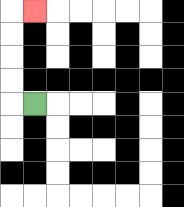{'start': '[1, 4]', 'end': '[1, 0]', 'path_directions': 'L,U,U,U,U,R', 'path_coordinates': '[[1, 4], [0, 4], [0, 3], [0, 2], [0, 1], [0, 0], [1, 0]]'}